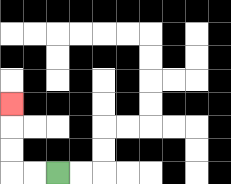{'start': '[2, 7]', 'end': '[0, 4]', 'path_directions': 'L,L,U,U,U', 'path_coordinates': '[[2, 7], [1, 7], [0, 7], [0, 6], [0, 5], [0, 4]]'}